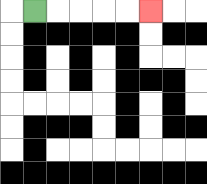{'start': '[1, 0]', 'end': '[6, 0]', 'path_directions': 'R,R,R,R,R', 'path_coordinates': '[[1, 0], [2, 0], [3, 0], [4, 0], [5, 0], [6, 0]]'}